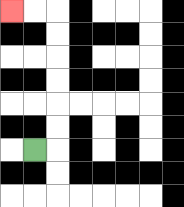{'start': '[1, 6]', 'end': '[0, 0]', 'path_directions': 'R,U,U,U,U,U,U,L,L', 'path_coordinates': '[[1, 6], [2, 6], [2, 5], [2, 4], [2, 3], [2, 2], [2, 1], [2, 0], [1, 0], [0, 0]]'}